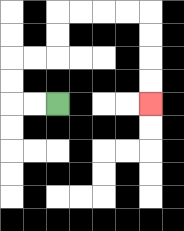{'start': '[2, 4]', 'end': '[6, 4]', 'path_directions': 'L,L,U,U,R,R,U,U,R,R,R,R,D,D,D,D', 'path_coordinates': '[[2, 4], [1, 4], [0, 4], [0, 3], [0, 2], [1, 2], [2, 2], [2, 1], [2, 0], [3, 0], [4, 0], [5, 0], [6, 0], [6, 1], [6, 2], [6, 3], [6, 4]]'}